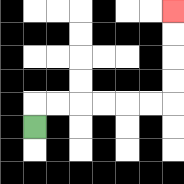{'start': '[1, 5]', 'end': '[7, 0]', 'path_directions': 'U,R,R,R,R,R,R,U,U,U,U', 'path_coordinates': '[[1, 5], [1, 4], [2, 4], [3, 4], [4, 4], [5, 4], [6, 4], [7, 4], [7, 3], [7, 2], [7, 1], [7, 0]]'}